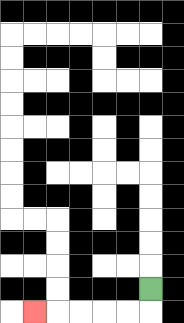{'start': '[6, 12]', 'end': '[1, 13]', 'path_directions': 'D,L,L,L,L,L', 'path_coordinates': '[[6, 12], [6, 13], [5, 13], [4, 13], [3, 13], [2, 13], [1, 13]]'}